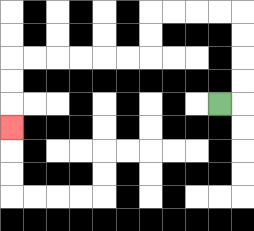{'start': '[9, 4]', 'end': '[0, 5]', 'path_directions': 'R,U,U,U,U,L,L,L,L,D,D,L,L,L,L,L,L,D,D,D', 'path_coordinates': '[[9, 4], [10, 4], [10, 3], [10, 2], [10, 1], [10, 0], [9, 0], [8, 0], [7, 0], [6, 0], [6, 1], [6, 2], [5, 2], [4, 2], [3, 2], [2, 2], [1, 2], [0, 2], [0, 3], [0, 4], [0, 5]]'}